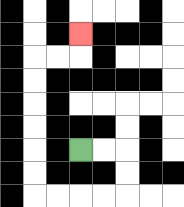{'start': '[3, 6]', 'end': '[3, 1]', 'path_directions': 'R,R,D,D,L,L,L,L,U,U,U,U,U,U,R,R,U', 'path_coordinates': '[[3, 6], [4, 6], [5, 6], [5, 7], [5, 8], [4, 8], [3, 8], [2, 8], [1, 8], [1, 7], [1, 6], [1, 5], [1, 4], [1, 3], [1, 2], [2, 2], [3, 2], [3, 1]]'}